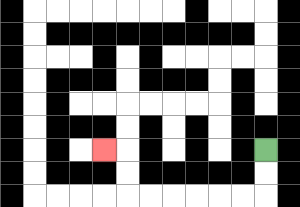{'start': '[11, 6]', 'end': '[4, 6]', 'path_directions': 'D,D,L,L,L,L,L,L,U,U,L', 'path_coordinates': '[[11, 6], [11, 7], [11, 8], [10, 8], [9, 8], [8, 8], [7, 8], [6, 8], [5, 8], [5, 7], [5, 6], [4, 6]]'}